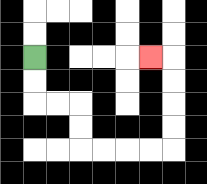{'start': '[1, 2]', 'end': '[6, 2]', 'path_directions': 'D,D,R,R,D,D,R,R,R,R,U,U,U,U,L', 'path_coordinates': '[[1, 2], [1, 3], [1, 4], [2, 4], [3, 4], [3, 5], [3, 6], [4, 6], [5, 6], [6, 6], [7, 6], [7, 5], [7, 4], [7, 3], [7, 2], [6, 2]]'}